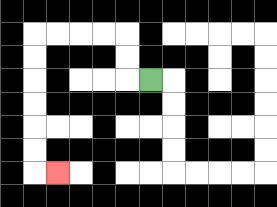{'start': '[6, 3]', 'end': '[2, 7]', 'path_directions': 'L,U,U,L,L,L,L,D,D,D,D,D,D,R', 'path_coordinates': '[[6, 3], [5, 3], [5, 2], [5, 1], [4, 1], [3, 1], [2, 1], [1, 1], [1, 2], [1, 3], [1, 4], [1, 5], [1, 6], [1, 7], [2, 7]]'}